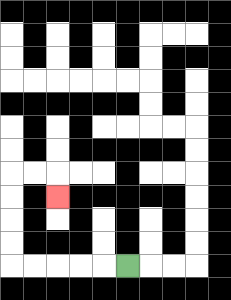{'start': '[5, 11]', 'end': '[2, 8]', 'path_directions': 'L,L,L,L,L,U,U,U,U,R,R,D', 'path_coordinates': '[[5, 11], [4, 11], [3, 11], [2, 11], [1, 11], [0, 11], [0, 10], [0, 9], [0, 8], [0, 7], [1, 7], [2, 7], [2, 8]]'}